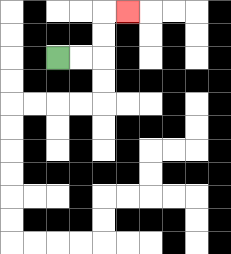{'start': '[2, 2]', 'end': '[5, 0]', 'path_directions': 'R,R,U,U,R', 'path_coordinates': '[[2, 2], [3, 2], [4, 2], [4, 1], [4, 0], [5, 0]]'}